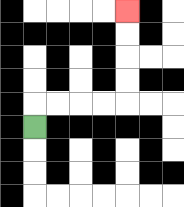{'start': '[1, 5]', 'end': '[5, 0]', 'path_directions': 'U,R,R,R,R,U,U,U,U', 'path_coordinates': '[[1, 5], [1, 4], [2, 4], [3, 4], [4, 4], [5, 4], [5, 3], [5, 2], [5, 1], [5, 0]]'}